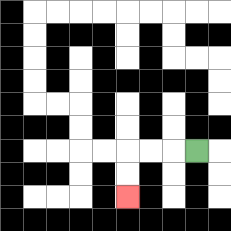{'start': '[8, 6]', 'end': '[5, 8]', 'path_directions': 'L,L,L,D,D', 'path_coordinates': '[[8, 6], [7, 6], [6, 6], [5, 6], [5, 7], [5, 8]]'}